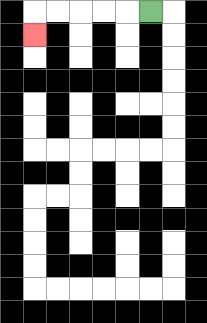{'start': '[6, 0]', 'end': '[1, 1]', 'path_directions': 'L,L,L,L,L,D', 'path_coordinates': '[[6, 0], [5, 0], [4, 0], [3, 0], [2, 0], [1, 0], [1, 1]]'}